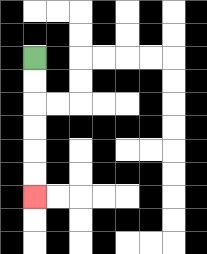{'start': '[1, 2]', 'end': '[1, 8]', 'path_directions': 'D,D,D,D,D,D', 'path_coordinates': '[[1, 2], [1, 3], [1, 4], [1, 5], [1, 6], [1, 7], [1, 8]]'}